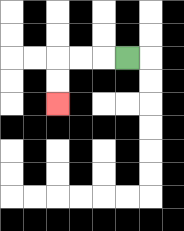{'start': '[5, 2]', 'end': '[2, 4]', 'path_directions': 'L,L,L,D,D', 'path_coordinates': '[[5, 2], [4, 2], [3, 2], [2, 2], [2, 3], [2, 4]]'}